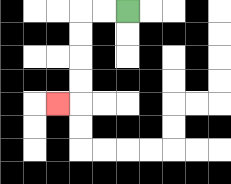{'start': '[5, 0]', 'end': '[2, 4]', 'path_directions': 'L,L,D,D,D,D,L', 'path_coordinates': '[[5, 0], [4, 0], [3, 0], [3, 1], [3, 2], [3, 3], [3, 4], [2, 4]]'}